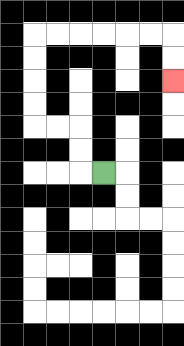{'start': '[4, 7]', 'end': '[7, 3]', 'path_directions': 'L,U,U,L,L,U,U,U,U,R,R,R,R,R,R,D,D', 'path_coordinates': '[[4, 7], [3, 7], [3, 6], [3, 5], [2, 5], [1, 5], [1, 4], [1, 3], [1, 2], [1, 1], [2, 1], [3, 1], [4, 1], [5, 1], [6, 1], [7, 1], [7, 2], [7, 3]]'}